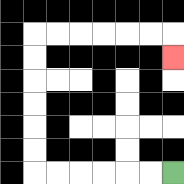{'start': '[7, 7]', 'end': '[7, 2]', 'path_directions': 'L,L,L,L,L,L,U,U,U,U,U,U,R,R,R,R,R,R,D', 'path_coordinates': '[[7, 7], [6, 7], [5, 7], [4, 7], [3, 7], [2, 7], [1, 7], [1, 6], [1, 5], [1, 4], [1, 3], [1, 2], [1, 1], [2, 1], [3, 1], [4, 1], [5, 1], [6, 1], [7, 1], [7, 2]]'}